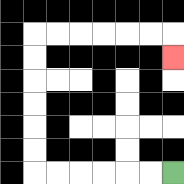{'start': '[7, 7]', 'end': '[7, 2]', 'path_directions': 'L,L,L,L,L,L,U,U,U,U,U,U,R,R,R,R,R,R,D', 'path_coordinates': '[[7, 7], [6, 7], [5, 7], [4, 7], [3, 7], [2, 7], [1, 7], [1, 6], [1, 5], [1, 4], [1, 3], [1, 2], [1, 1], [2, 1], [3, 1], [4, 1], [5, 1], [6, 1], [7, 1], [7, 2]]'}